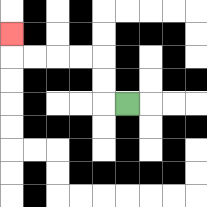{'start': '[5, 4]', 'end': '[0, 1]', 'path_directions': 'L,U,U,L,L,L,L,U', 'path_coordinates': '[[5, 4], [4, 4], [4, 3], [4, 2], [3, 2], [2, 2], [1, 2], [0, 2], [0, 1]]'}